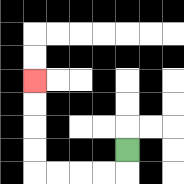{'start': '[5, 6]', 'end': '[1, 3]', 'path_directions': 'D,L,L,L,L,U,U,U,U', 'path_coordinates': '[[5, 6], [5, 7], [4, 7], [3, 7], [2, 7], [1, 7], [1, 6], [1, 5], [1, 4], [1, 3]]'}